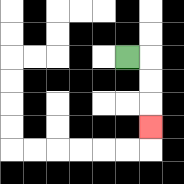{'start': '[5, 2]', 'end': '[6, 5]', 'path_directions': 'R,D,D,D', 'path_coordinates': '[[5, 2], [6, 2], [6, 3], [6, 4], [6, 5]]'}